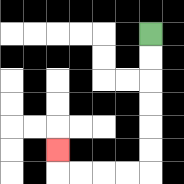{'start': '[6, 1]', 'end': '[2, 6]', 'path_directions': 'D,D,D,D,D,D,L,L,L,L,U', 'path_coordinates': '[[6, 1], [6, 2], [6, 3], [6, 4], [6, 5], [6, 6], [6, 7], [5, 7], [4, 7], [3, 7], [2, 7], [2, 6]]'}